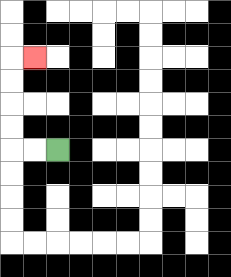{'start': '[2, 6]', 'end': '[1, 2]', 'path_directions': 'L,L,U,U,U,U,R', 'path_coordinates': '[[2, 6], [1, 6], [0, 6], [0, 5], [0, 4], [0, 3], [0, 2], [1, 2]]'}